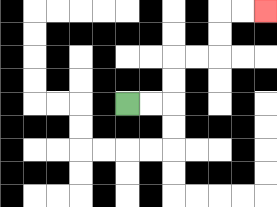{'start': '[5, 4]', 'end': '[11, 0]', 'path_directions': 'R,R,U,U,R,R,U,U,R,R', 'path_coordinates': '[[5, 4], [6, 4], [7, 4], [7, 3], [7, 2], [8, 2], [9, 2], [9, 1], [9, 0], [10, 0], [11, 0]]'}